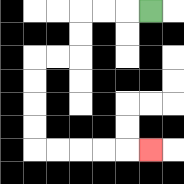{'start': '[6, 0]', 'end': '[6, 6]', 'path_directions': 'L,L,L,D,D,L,L,D,D,D,D,R,R,R,R,R', 'path_coordinates': '[[6, 0], [5, 0], [4, 0], [3, 0], [3, 1], [3, 2], [2, 2], [1, 2], [1, 3], [1, 4], [1, 5], [1, 6], [2, 6], [3, 6], [4, 6], [5, 6], [6, 6]]'}